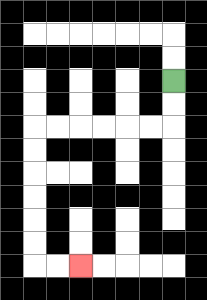{'start': '[7, 3]', 'end': '[3, 11]', 'path_directions': 'D,D,L,L,L,L,L,L,D,D,D,D,D,D,R,R', 'path_coordinates': '[[7, 3], [7, 4], [7, 5], [6, 5], [5, 5], [4, 5], [3, 5], [2, 5], [1, 5], [1, 6], [1, 7], [1, 8], [1, 9], [1, 10], [1, 11], [2, 11], [3, 11]]'}